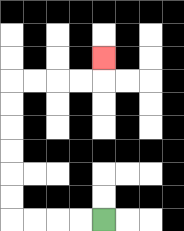{'start': '[4, 9]', 'end': '[4, 2]', 'path_directions': 'L,L,L,L,U,U,U,U,U,U,R,R,R,R,U', 'path_coordinates': '[[4, 9], [3, 9], [2, 9], [1, 9], [0, 9], [0, 8], [0, 7], [0, 6], [0, 5], [0, 4], [0, 3], [1, 3], [2, 3], [3, 3], [4, 3], [4, 2]]'}